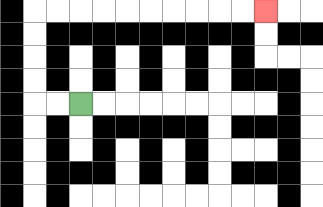{'start': '[3, 4]', 'end': '[11, 0]', 'path_directions': 'L,L,U,U,U,U,R,R,R,R,R,R,R,R,R,R', 'path_coordinates': '[[3, 4], [2, 4], [1, 4], [1, 3], [1, 2], [1, 1], [1, 0], [2, 0], [3, 0], [4, 0], [5, 0], [6, 0], [7, 0], [8, 0], [9, 0], [10, 0], [11, 0]]'}